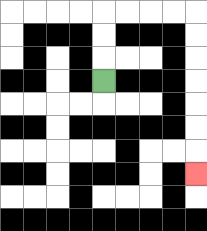{'start': '[4, 3]', 'end': '[8, 7]', 'path_directions': 'U,U,U,R,R,R,R,D,D,D,D,D,D,D', 'path_coordinates': '[[4, 3], [4, 2], [4, 1], [4, 0], [5, 0], [6, 0], [7, 0], [8, 0], [8, 1], [8, 2], [8, 3], [8, 4], [8, 5], [8, 6], [8, 7]]'}